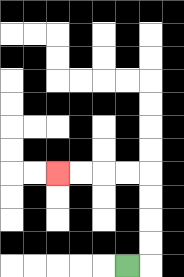{'start': '[5, 11]', 'end': '[2, 7]', 'path_directions': 'R,U,U,U,U,L,L,L,L', 'path_coordinates': '[[5, 11], [6, 11], [6, 10], [6, 9], [6, 8], [6, 7], [5, 7], [4, 7], [3, 7], [2, 7]]'}